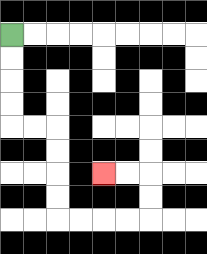{'start': '[0, 1]', 'end': '[4, 7]', 'path_directions': 'D,D,D,D,R,R,D,D,D,D,R,R,R,R,U,U,L,L', 'path_coordinates': '[[0, 1], [0, 2], [0, 3], [0, 4], [0, 5], [1, 5], [2, 5], [2, 6], [2, 7], [2, 8], [2, 9], [3, 9], [4, 9], [5, 9], [6, 9], [6, 8], [6, 7], [5, 7], [4, 7]]'}